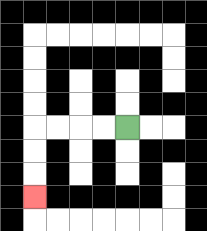{'start': '[5, 5]', 'end': '[1, 8]', 'path_directions': 'L,L,L,L,D,D,D', 'path_coordinates': '[[5, 5], [4, 5], [3, 5], [2, 5], [1, 5], [1, 6], [1, 7], [1, 8]]'}